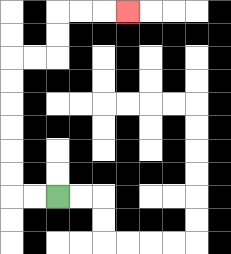{'start': '[2, 8]', 'end': '[5, 0]', 'path_directions': 'L,L,U,U,U,U,U,U,R,R,U,U,R,R,R', 'path_coordinates': '[[2, 8], [1, 8], [0, 8], [0, 7], [0, 6], [0, 5], [0, 4], [0, 3], [0, 2], [1, 2], [2, 2], [2, 1], [2, 0], [3, 0], [4, 0], [5, 0]]'}